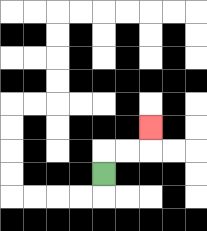{'start': '[4, 7]', 'end': '[6, 5]', 'path_directions': 'U,R,R,U', 'path_coordinates': '[[4, 7], [4, 6], [5, 6], [6, 6], [6, 5]]'}